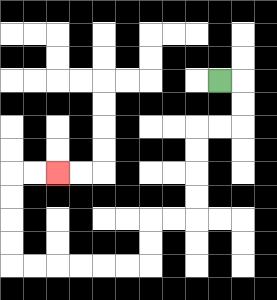{'start': '[9, 3]', 'end': '[2, 7]', 'path_directions': 'R,D,D,L,L,D,D,D,D,L,L,D,D,L,L,L,L,L,L,U,U,U,U,R,R', 'path_coordinates': '[[9, 3], [10, 3], [10, 4], [10, 5], [9, 5], [8, 5], [8, 6], [8, 7], [8, 8], [8, 9], [7, 9], [6, 9], [6, 10], [6, 11], [5, 11], [4, 11], [3, 11], [2, 11], [1, 11], [0, 11], [0, 10], [0, 9], [0, 8], [0, 7], [1, 7], [2, 7]]'}